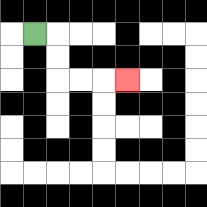{'start': '[1, 1]', 'end': '[5, 3]', 'path_directions': 'R,D,D,R,R,R', 'path_coordinates': '[[1, 1], [2, 1], [2, 2], [2, 3], [3, 3], [4, 3], [5, 3]]'}